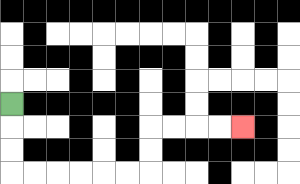{'start': '[0, 4]', 'end': '[10, 5]', 'path_directions': 'D,D,D,R,R,R,R,R,R,U,U,R,R,R,R', 'path_coordinates': '[[0, 4], [0, 5], [0, 6], [0, 7], [1, 7], [2, 7], [3, 7], [4, 7], [5, 7], [6, 7], [6, 6], [6, 5], [7, 5], [8, 5], [9, 5], [10, 5]]'}